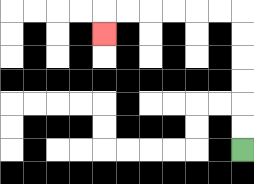{'start': '[10, 6]', 'end': '[4, 1]', 'path_directions': 'U,U,U,U,U,U,L,L,L,L,L,L,D', 'path_coordinates': '[[10, 6], [10, 5], [10, 4], [10, 3], [10, 2], [10, 1], [10, 0], [9, 0], [8, 0], [7, 0], [6, 0], [5, 0], [4, 0], [4, 1]]'}